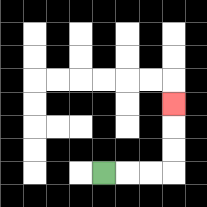{'start': '[4, 7]', 'end': '[7, 4]', 'path_directions': 'R,R,R,U,U,U', 'path_coordinates': '[[4, 7], [5, 7], [6, 7], [7, 7], [7, 6], [7, 5], [7, 4]]'}